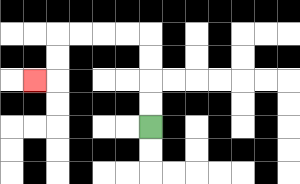{'start': '[6, 5]', 'end': '[1, 3]', 'path_directions': 'U,U,U,U,L,L,L,L,D,D,L', 'path_coordinates': '[[6, 5], [6, 4], [6, 3], [6, 2], [6, 1], [5, 1], [4, 1], [3, 1], [2, 1], [2, 2], [2, 3], [1, 3]]'}